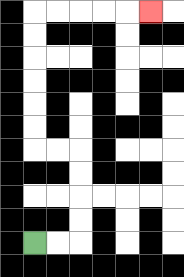{'start': '[1, 10]', 'end': '[6, 0]', 'path_directions': 'R,R,U,U,U,U,L,L,U,U,U,U,U,U,R,R,R,R,R', 'path_coordinates': '[[1, 10], [2, 10], [3, 10], [3, 9], [3, 8], [3, 7], [3, 6], [2, 6], [1, 6], [1, 5], [1, 4], [1, 3], [1, 2], [1, 1], [1, 0], [2, 0], [3, 0], [4, 0], [5, 0], [6, 0]]'}